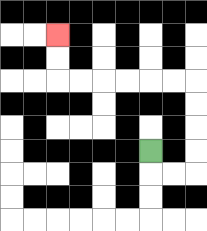{'start': '[6, 6]', 'end': '[2, 1]', 'path_directions': 'D,R,R,U,U,U,U,L,L,L,L,L,L,U,U', 'path_coordinates': '[[6, 6], [6, 7], [7, 7], [8, 7], [8, 6], [8, 5], [8, 4], [8, 3], [7, 3], [6, 3], [5, 3], [4, 3], [3, 3], [2, 3], [2, 2], [2, 1]]'}